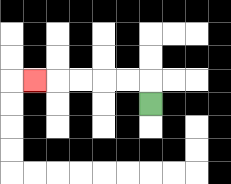{'start': '[6, 4]', 'end': '[1, 3]', 'path_directions': 'U,L,L,L,L,L', 'path_coordinates': '[[6, 4], [6, 3], [5, 3], [4, 3], [3, 3], [2, 3], [1, 3]]'}